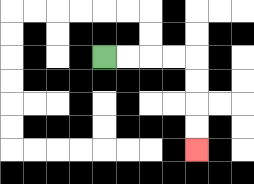{'start': '[4, 2]', 'end': '[8, 6]', 'path_directions': 'R,R,R,R,D,D,D,D', 'path_coordinates': '[[4, 2], [5, 2], [6, 2], [7, 2], [8, 2], [8, 3], [8, 4], [8, 5], [8, 6]]'}